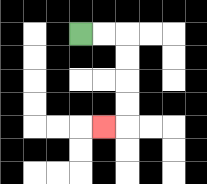{'start': '[3, 1]', 'end': '[4, 5]', 'path_directions': 'R,R,D,D,D,D,L', 'path_coordinates': '[[3, 1], [4, 1], [5, 1], [5, 2], [5, 3], [5, 4], [5, 5], [4, 5]]'}